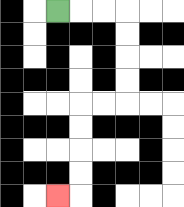{'start': '[2, 0]', 'end': '[2, 8]', 'path_directions': 'R,R,R,D,D,D,D,L,L,D,D,D,D,L', 'path_coordinates': '[[2, 0], [3, 0], [4, 0], [5, 0], [5, 1], [5, 2], [5, 3], [5, 4], [4, 4], [3, 4], [3, 5], [3, 6], [3, 7], [3, 8], [2, 8]]'}